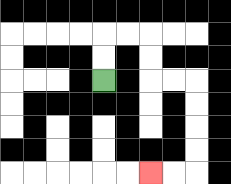{'start': '[4, 3]', 'end': '[6, 7]', 'path_directions': 'U,U,R,R,D,D,R,R,D,D,D,D,L,L', 'path_coordinates': '[[4, 3], [4, 2], [4, 1], [5, 1], [6, 1], [6, 2], [6, 3], [7, 3], [8, 3], [8, 4], [8, 5], [8, 6], [8, 7], [7, 7], [6, 7]]'}